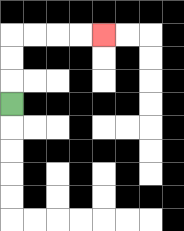{'start': '[0, 4]', 'end': '[4, 1]', 'path_directions': 'U,U,U,R,R,R,R', 'path_coordinates': '[[0, 4], [0, 3], [0, 2], [0, 1], [1, 1], [2, 1], [3, 1], [4, 1]]'}